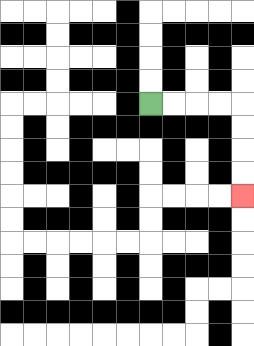{'start': '[6, 4]', 'end': '[10, 8]', 'path_directions': 'R,R,R,R,D,D,D,D', 'path_coordinates': '[[6, 4], [7, 4], [8, 4], [9, 4], [10, 4], [10, 5], [10, 6], [10, 7], [10, 8]]'}